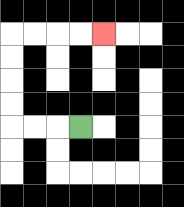{'start': '[3, 5]', 'end': '[4, 1]', 'path_directions': 'L,L,L,U,U,U,U,R,R,R,R', 'path_coordinates': '[[3, 5], [2, 5], [1, 5], [0, 5], [0, 4], [0, 3], [0, 2], [0, 1], [1, 1], [2, 1], [3, 1], [4, 1]]'}